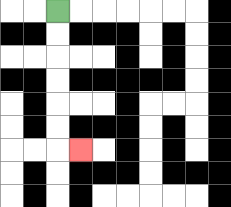{'start': '[2, 0]', 'end': '[3, 6]', 'path_directions': 'D,D,D,D,D,D,R', 'path_coordinates': '[[2, 0], [2, 1], [2, 2], [2, 3], [2, 4], [2, 5], [2, 6], [3, 6]]'}